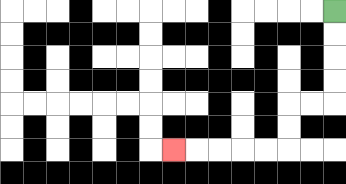{'start': '[14, 0]', 'end': '[7, 6]', 'path_directions': 'D,D,D,D,L,L,D,D,L,L,L,L,L', 'path_coordinates': '[[14, 0], [14, 1], [14, 2], [14, 3], [14, 4], [13, 4], [12, 4], [12, 5], [12, 6], [11, 6], [10, 6], [9, 6], [8, 6], [7, 6]]'}